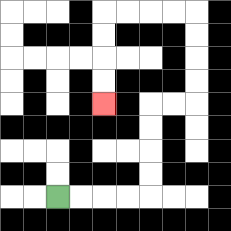{'start': '[2, 8]', 'end': '[4, 4]', 'path_directions': 'R,R,R,R,U,U,U,U,R,R,U,U,U,U,L,L,L,L,D,D,D,D', 'path_coordinates': '[[2, 8], [3, 8], [4, 8], [5, 8], [6, 8], [6, 7], [6, 6], [6, 5], [6, 4], [7, 4], [8, 4], [8, 3], [8, 2], [8, 1], [8, 0], [7, 0], [6, 0], [5, 0], [4, 0], [4, 1], [4, 2], [4, 3], [4, 4]]'}